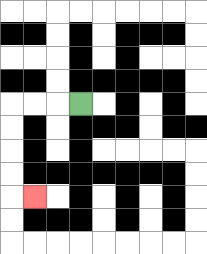{'start': '[3, 4]', 'end': '[1, 8]', 'path_directions': 'L,L,L,D,D,D,D,R', 'path_coordinates': '[[3, 4], [2, 4], [1, 4], [0, 4], [0, 5], [0, 6], [0, 7], [0, 8], [1, 8]]'}